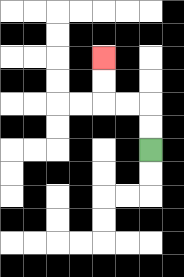{'start': '[6, 6]', 'end': '[4, 2]', 'path_directions': 'U,U,L,L,U,U', 'path_coordinates': '[[6, 6], [6, 5], [6, 4], [5, 4], [4, 4], [4, 3], [4, 2]]'}